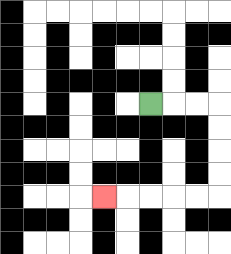{'start': '[6, 4]', 'end': '[4, 8]', 'path_directions': 'R,R,R,D,D,D,D,L,L,L,L,L', 'path_coordinates': '[[6, 4], [7, 4], [8, 4], [9, 4], [9, 5], [9, 6], [9, 7], [9, 8], [8, 8], [7, 8], [6, 8], [5, 8], [4, 8]]'}